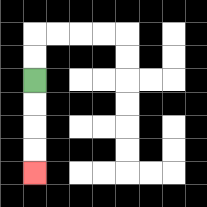{'start': '[1, 3]', 'end': '[1, 7]', 'path_directions': 'D,D,D,D', 'path_coordinates': '[[1, 3], [1, 4], [1, 5], [1, 6], [1, 7]]'}